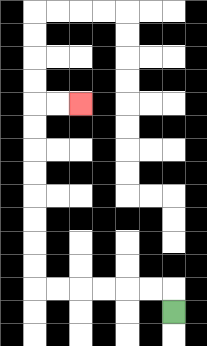{'start': '[7, 13]', 'end': '[3, 4]', 'path_directions': 'U,L,L,L,L,L,L,U,U,U,U,U,U,U,U,R,R', 'path_coordinates': '[[7, 13], [7, 12], [6, 12], [5, 12], [4, 12], [3, 12], [2, 12], [1, 12], [1, 11], [1, 10], [1, 9], [1, 8], [1, 7], [1, 6], [1, 5], [1, 4], [2, 4], [3, 4]]'}